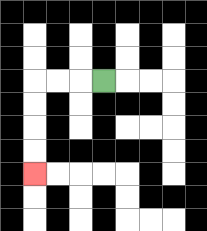{'start': '[4, 3]', 'end': '[1, 7]', 'path_directions': 'L,L,L,D,D,D,D', 'path_coordinates': '[[4, 3], [3, 3], [2, 3], [1, 3], [1, 4], [1, 5], [1, 6], [1, 7]]'}